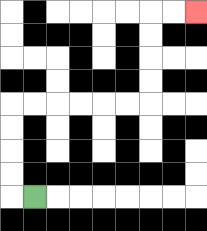{'start': '[1, 8]', 'end': '[8, 0]', 'path_directions': 'L,U,U,U,U,R,R,R,R,R,R,U,U,U,U,R,R', 'path_coordinates': '[[1, 8], [0, 8], [0, 7], [0, 6], [0, 5], [0, 4], [1, 4], [2, 4], [3, 4], [4, 4], [5, 4], [6, 4], [6, 3], [6, 2], [6, 1], [6, 0], [7, 0], [8, 0]]'}